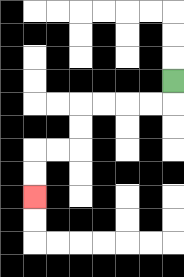{'start': '[7, 3]', 'end': '[1, 8]', 'path_directions': 'D,L,L,L,L,D,D,L,L,D,D', 'path_coordinates': '[[7, 3], [7, 4], [6, 4], [5, 4], [4, 4], [3, 4], [3, 5], [3, 6], [2, 6], [1, 6], [1, 7], [1, 8]]'}